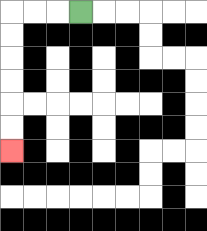{'start': '[3, 0]', 'end': '[0, 6]', 'path_directions': 'L,L,L,D,D,D,D,D,D', 'path_coordinates': '[[3, 0], [2, 0], [1, 0], [0, 0], [0, 1], [0, 2], [0, 3], [0, 4], [0, 5], [0, 6]]'}